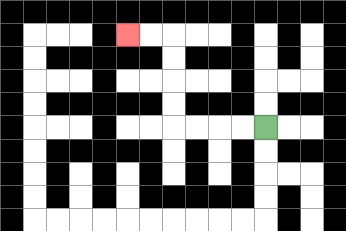{'start': '[11, 5]', 'end': '[5, 1]', 'path_directions': 'L,L,L,L,U,U,U,U,L,L', 'path_coordinates': '[[11, 5], [10, 5], [9, 5], [8, 5], [7, 5], [7, 4], [7, 3], [7, 2], [7, 1], [6, 1], [5, 1]]'}